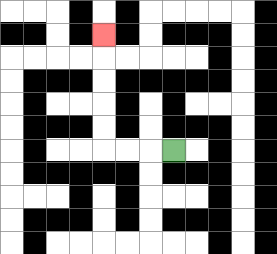{'start': '[7, 6]', 'end': '[4, 1]', 'path_directions': 'L,L,L,U,U,U,U,U', 'path_coordinates': '[[7, 6], [6, 6], [5, 6], [4, 6], [4, 5], [4, 4], [4, 3], [4, 2], [4, 1]]'}